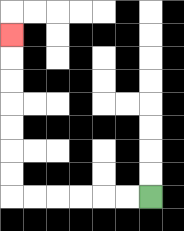{'start': '[6, 8]', 'end': '[0, 1]', 'path_directions': 'L,L,L,L,L,L,U,U,U,U,U,U,U', 'path_coordinates': '[[6, 8], [5, 8], [4, 8], [3, 8], [2, 8], [1, 8], [0, 8], [0, 7], [0, 6], [0, 5], [0, 4], [0, 3], [0, 2], [0, 1]]'}